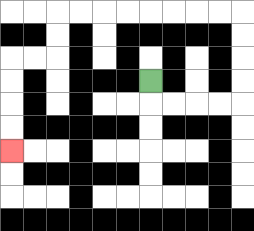{'start': '[6, 3]', 'end': '[0, 6]', 'path_directions': 'D,R,R,R,R,U,U,U,U,L,L,L,L,L,L,L,L,D,D,L,L,D,D,D,D', 'path_coordinates': '[[6, 3], [6, 4], [7, 4], [8, 4], [9, 4], [10, 4], [10, 3], [10, 2], [10, 1], [10, 0], [9, 0], [8, 0], [7, 0], [6, 0], [5, 0], [4, 0], [3, 0], [2, 0], [2, 1], [2, 2], [1, 2], [0, 2], [0, 3], [0, 4], [0, 5], [0, 6]]'}